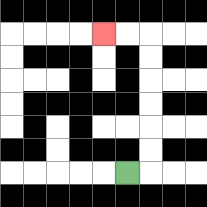{'start': '[5, 7]', 'end': '[4, 1]', 'path_directions': 'R,U,U,U,U,U,U,L,L', 'path_coordinates': '[[5, 7], [6, 7], [6, 6], [6, 5], [6, 4], [6, 3], [6, 2], [6, 1], [5, 1], [4, 1]]'}